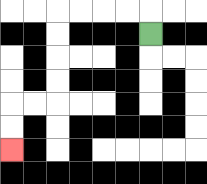{'start': '[6, 1]', 'end': '[0, 6]', 'path_directions': 'U,L,L,L,L,D,D,D,D,L,L,D,D', 'path_coordinates': '[[6, 1], [6, 0], [5, 0], [4, 0], [3, 0], [2, 0], [2, 1], [2, 2], [2, 3], [2, 4], [1, 4], [0, 4], [0, 5], [0, 6]]'}